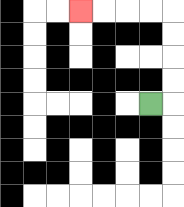{'start': '[6, 4]', 'end': '[3, 0]', 'path_directions': 'R,U,U,U,U,L,L,L,L', 'path_coordinates': '[[6, 4], [7, 4], [7, 3], [7, 2], [7, 1], [7, 0], [6, 0], [5, 0], [4, 0], [3, 0]]'}